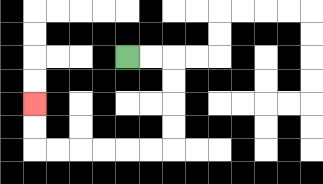{'start': '[5, 2]', 'end': '[1, 4]', 'path_directions': 'R,R,D,D,D,D,L,L,L,L,L,L,U,U', 'path_coordinates': '[[5, 2], [6, 2], [7, 2], [7, 3], [7, 4], [7, 5], [7, 6], [6, 6], [5, 6], [4, 6], [3, 6], [2, 6], [1, 6], [1, 5], [1, 4]]'}